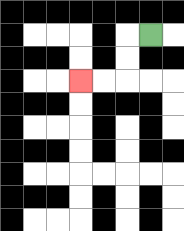{'start': '[6, 1]', 'end': '[3, 3]', 'path_directions': 'L,D,D,L,L', 'path_coordinates': '[[6, 1], [5, 1], [5, 2], [5, 3], [4, 3], [3, 3]]'}